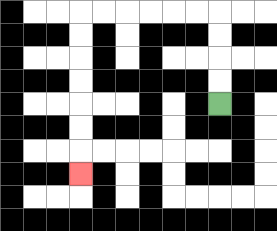{'start': '[9, 4]', 'end': '[3, 7]', 'path_directions': 'U,U,U,U,L,L,L,L,L,L,D,D,D,D,D,D,D', 'path_coordinates': '[[9, 4], [9, 3], [9, 2], [9, 1], [9, 0], [8, 0], [7, 0], [6, 0], [5, 0], [4, 0], [3, 0], [3, 1], [3, 2], [3, 3], [3, 4], [3, 5], [3, 6], [3, 7]]'}